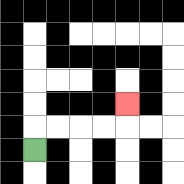{'start': '[1, 6]', 'end': '[5, 4]', 'path_directions': 'U,R,R,R,R,U', 'path_coordinates': '[[1, 6], [1, 5], [2, 5], [3, 5], [4, 5], [5, 5], [5, 4]]'}